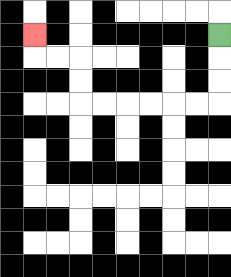{'start': '[9, 1]', 'end': '[1, 1]', 'path_directions': 'D,D,D,L,L,L,L,L,L,U,U,L,L,U', 'path_coordinates': '[[9, 1], [9, 2], [9, 3], [9, 4], [8, 4], [7, 4], [6, 4], [5, 4], [4, 4], [3, 4], [3, 3], [3, 2], [2, 2], [1, 2], [1, 1]]'}